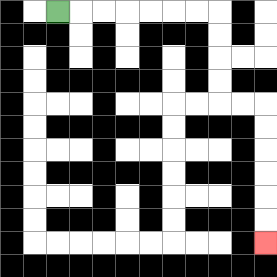{'start': '[2, 0]', 'end': '[11, 10]', 'path_directions': 'R,R,R,R,R,R,R,D,D,D,D,R,R,D,D,D,D,D,D', 'path_coordinates': '[[2, 0], [3, 0], [4, 0], [5, 0], [6, 0], [7, 0], [8, 0], [9, 0], [9, 1], [9, 2], [9, 3], [9, 4], [10, 4], [11, 4], [11, 5], [11, 6], [11, 7], [11, 8], [11, 9], [11, 10]]'}